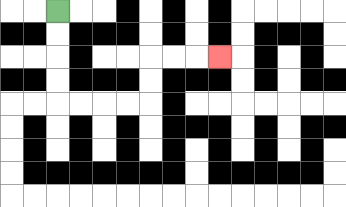{'start': '[2, 0]', 'end': '[9, 2]', 'path_directions': 'D,D,D,D,R,R,R,R,U,U,R,R,R', 'path_coordinates': '[[2, 0], [2, 1], [2, 2], [2, 3], [2, 4], [3, 4], [4, 4], [5, 4], [6, 4], [6, 3], [6, 2], [7, 2], [8, 2], [9, 2]]'}